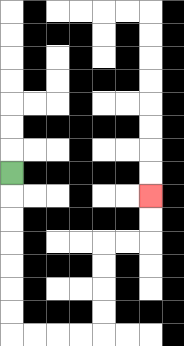{'start': '[0, 7]', 'end': '[6, 8]', 'path_directions': 'D,D,D,D,D,D,D,R,R,R,R,U,U,U,U,R,R,U,U', 'path_coordinates': '[[0, 7], [0, 8], [0, 9], [0, 10], [0, 11], [0, 12], [0, 13], [0, 14], [1, 14], [2, 14], [3, 14], [4, 14], [4, 13], [4, 12], [4, 11], [4, 10], [5, 10], [6, 10], [6, 9], [6, 8]]'}